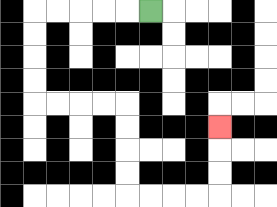{'start': '[6, 0]', 'end': '[9, 5]', 'path_directions': 'L,L,L,L,L,D,D,D,D,R,R,R,R,D,D,D,D,R,R,R,R,U,U,U', 'path_coordinates': '[[6, 0], [5, 0], [4, 0], [3, 0], [2, 0], [1, 0], [1, 1], [1, 2], [1, 3], [1, 4], [2, 4], [3, 4], [4, 4], [5, 4], [5, 5], [5, 6], [5, 7], [5, 8], [6, 8], [7, 8], [8, 8], [9, 8], [9, 7], [9, 6], [9, 5]]'}